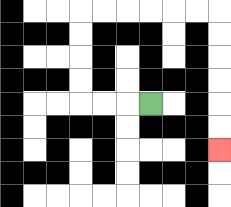{'start': '[6, 4]', 'end': '[9, 6]', 'path_directions': 'L,L,L,U,U,U,U,R,R,R,R,R,R,D,D,D,D,D,D', 'path_coordinates': '[[6, 4], [5, 4], [4, 4], [3, 4], [3, 3], [3, 2], [3, 1], [3, 0], [4, 0], [5, 0], [6, 0], [7, 0], [8, 0], [9, 0], [9, 1], [9, 2], [9, 3], [9, 4], [9, 5], [9, 6]]'}